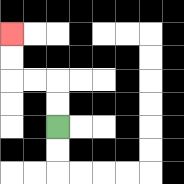{'start': '[2, 5]', 'end': '[0, 1]', 'path_directions': 'U,U,L,L,U,U', 'path_coordinates': '[[2, 5], [2, 4], [2, 3], [1, 3], [0, 3], [0, 2], [0, 1]]'}